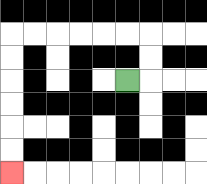{'start': '[5, 3]', 'end': '[0, 7]', 'path_directions': 'R,U,U,L,L,L,L,L,L,D,D,D,D,D,D', 'path_coordinates': '[[5, 3], [6, 3], [6, 2], [6, 1], [5, 1], [4, 1], [3, 1], [2, 1], [1, 1], [0, 1], [0, 2], [0, 3], [0, 4], [0, 5], [0, 6], [0, 7]]'}